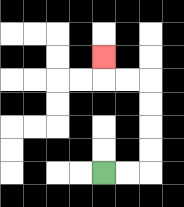{'start': '[4, 7]', 'end': '[4, 2]', 'path_directions': 'R,R,U,U,U,U,L,L,U', 'path_coordinates': '[[4, 7], [5, 7], [6, 7], [6, 6], [6, 5], [6, 4], [6, 3], [5, 3], [4, 3], [4, 2]]'}